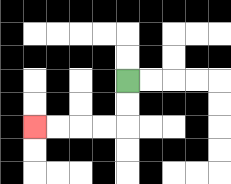{'start': '[5, 3]', 'end': '[1, 5]', 'path_directions': 'D,D,L,L,L,L', 'path_coordinates': '[[5, 3], [5, 4], [5, 5], [4, 5], [3, 5], [2, 5], [1, 5]]'}